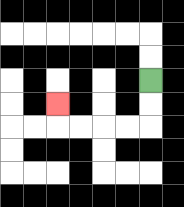{'start': '[6, 3]', 'end': '[2, 4]', 'path_directions': 'D,D,L,L,L,L,U', 'path_coordinates': '[[6, 3], [6, 4], [6, 5], [5, 5], [4, 5], [3, 5], [2, 5], [2, 4]]'}